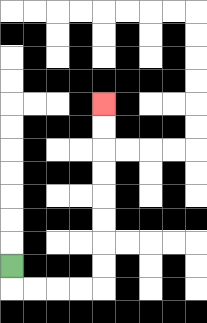{'start': '[0, 11]', 'end': '[4, 4]', 'path_directions': 'D,R,R,R,R,U,U,U,U,U,U,U,U', 'path_coordinates': '[[0, 11], [0, 12], [1, 12], [2, 12], [3, 12], [4, 12], [4, 11], [4, 10], [4, 9], [4, 8], [4, 7], [4, 6], [4, 5], [4, 4]]'}